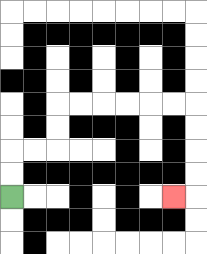{'start': '[0, 8]', 'end': '[7, 8]', 'path_directions': 'U,U,R,R,U,U,R,R,R,R,R,R,D,D,D,D,L', 'path_coordinates': '[[0, 8], [0, 7], [0, 6], [1, 6], [2, 6], [2, 5], [2, 4], [3, 4], [4, 4], [5, 4], [6, 4], [7, 4], [8, 4], [8, 5], [8, 6], [8, 7], [8, 8], [7, 8]]'}